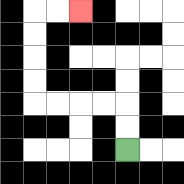{'start': '[5, 6]', 'end': '[3, 0]', 'path_directions': 'U,U,L,L,L,L,U,U,U,U,R,R', 'path_coordinates': '[[5, 6], [5, 5], [5, 4], [4, 4], [3, 4], [2, 4], [1, 4], [1, 3], [1, 2], [1, 1], [1, 0], [2, 0], [3, 0]]'}